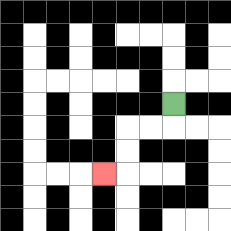{'start': '[7, 4]', 'end': '[4, 7]', 'path_directions': 'D,L,L,D,D,L', 'path_coordinates': '[[7, 4], [7, 5], [6, 5], [5, 5], [5, 6], [5, 7], [4, 7]]'}